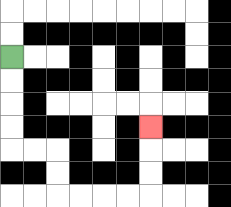{'start': '[0, 2]', 'end': '[6, 5]', 'path_directions': 'D,D,D,D,R,R,D,D,R,R,R,R,U,U,U', 'path_coordinates': '[[0, 2], [0, 3], [0, 4], [0, 5], [0, 6], [1, 6], [2, 6], [2, 7], [2, 8], [3, 8], [4, 8], [5, 8], [6, 8], [6, 7], [6, 6], [6, 5]]'}